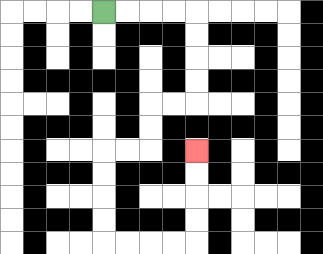{'start': '[4, 0]', 'end': '[8, 6]', 'path_directions': 'R,R,R,R,D,D,D,D,L,L,D,D,L,L,D,D,D,D,R,R,R,R,U,U,U,U', 'path_coordinates': '[[4, 0], [5, 0], [6, 0], [7, 0], [8, 0], [8, 1], [8, 2], [8, 3], [8, 4], [7, 4], [6, 4], [6, 5], [6, 6], [5, 6], [4, 6], [4, 7], [4, 8], [4, 9], [4, 10], [5, 10], [6, 10], [7, 10], [8, 10], [8, 9], [8, 8], [8, 7], [8, 6]]'}